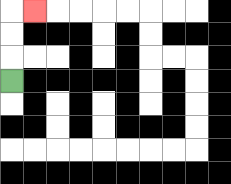{'start': '[0, 3]', 'end': '[1, 0]', 'path_directions': 'U,U,U,R', 'path_coordinates': '[[0, 3], [0, 2], [0, 1], [0, 0], [1, 0]]'}